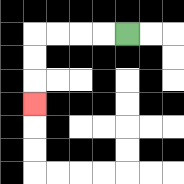{'start': '[5, 1]', 'end': '[1, 4]', 'path_directions': 'L,L,L,L,D,D,D', 'path_coordinates': '[[5, 1], [4, 1], [3, 1], [2, 1], [1, 1], [1, 2], [1, 3], [1, 4]]'}